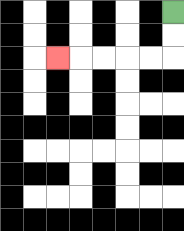{'start': '[7, 0]', 'end': '[2, 2]', 'path_directions': 'D,D,L,L,L,L,L', 'path_coordinates': '[[7, 0], [7, 1], [7, 2], [6, 2], [5, 2], [4, 2], [3, 2], [2, 2]]'}